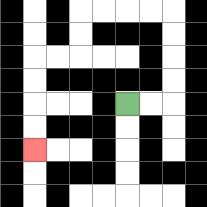{'start': '[5, 4]', 'end': '[1, 6]', 'path_directions': 'R,R,U,U,U,U,L,L,L,L,D,D,L,L,D,D,D,D', 'path_coordinates': '[[5, 4], [6, 4], [7, 4], [7, 3], [7, 2], [7, 1], [7, 0], [6, 0], [5, 0], [4, 0], [3, 0], [3, 1], [3, 2], [2, 2], [1, 2], [1, 3], [1, 4], [1, 5], [1, 6]]'}